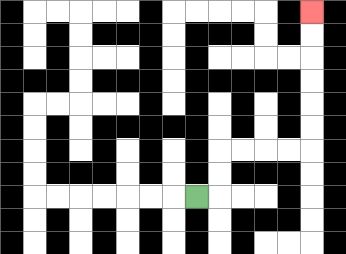{'start': '[8, 8]', 'end': '[13, 0]', 'path_directions': 'R,U,U,R,R,R,R,U,U,U,U,U,U', 'path_coordinates': '[[8, 8], [9, 8], [9, 7], [9, 6], [10, 6], [11, 6], [12, 6], [13, 6], [13, 5], [13, 4], [13, 3], [13, 2], [13, 1], [13, 0]]'}